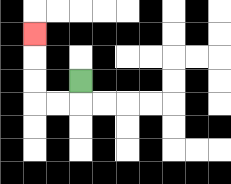{'start': '[3, 3]', 'end': '[1, 1]', 'path_directions': 'D,L,L,U,U,U', 'path_coordinates': '[[3, 3], [3, 4], [2, 4], [1, 4], [1, 3], [1, 2], [1, 1]]'}